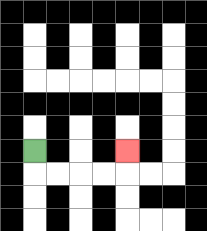{'start': '[1, 6]', 'end': '[5, 6]', 'path_directions': 'D,R,R,R,R,U', 'path_coordinates': '[[1, 6], [1, 7], [2, 7], [3, 7], [4, 7], [5, 7], [5, 6]]'}